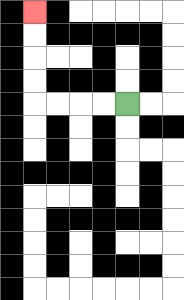{'start': '[5, 4]', 'end': '[1, 0]', 'path_directions': 'L,L,L,L,U,U,U,U', 'path_coordinates': '[[5, 4], [4, 4], [3, 4], [2, 4], [1, 4], [1, 3], [1, 2], [1, 1], [1, 0]]'}